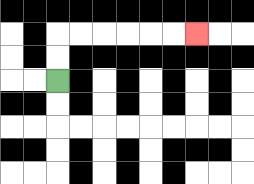{'start': '[2, 3]', 'end': '[8, 1]', 'path_directions': 'U,U,R,R,R,R,R,R', 'path_coordinates': '[[2, 3], [2, 2], [2, 1], [3, 1], [4, 1], [5, 1], [6, 1], [7, 1], [8, 1]]'}